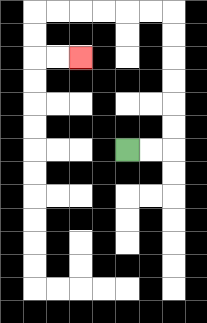{'start': '[5, 6]', 'end': '[3, 2]', 'path_directions': 'R,R,U,U,U,U,U,U,L,L,L,L,L,L,D,D,R,R', 'path_coordinates': '[[5, 6], [6, 6], [7, 6], [7, 5], [7, 4], [7, 3], [7, 2], [7, 1], [7, 0], [6, 0], [5, 0], [4, 0], [3, 0], [2, 0], [1, 0], [1, 1], [1, 2], [2, 2], [3, 2]]'}